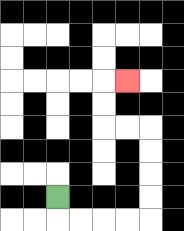{'start': '[2, 8]', 'end': '[5, 3]', 'path_directions': 'D,R,R,R,R,U,U,U,U,L,L,U,U,R', 'path_coordinates': '[[2, 8], [2, 9], [3, 9], [4, 9], [5, 9], [6, 9], [6, 8], [6, 7], [6, 6], [6, 5], [5, 5], [4, 5], [4, 4], [4, 3], [5, 3]]'}